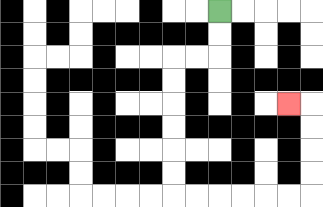{'start': '[9, 0]', 'end': '[12, 4]', 'path_directions': 'D,D,L,L,D,D,D,D,D,D,R,R,R,R,R,R,U,U,U,U,L', 'path_coordinates': '[[9, 0], [9, 1], [9, 2], [8, 2], [7, 2], [7, 3], [7, 4], [7, 5], [7, 6], [7, 7], [7, 8], [8, 8], [9, 8], [10, 8], [11, 8], [12, 8], [13, 8], [13, 7], [13, 6], [13, 5], [13, 4], [12, 4]]'}